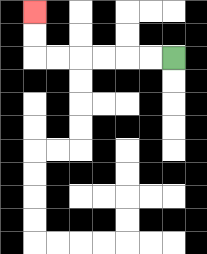{'start': '[7, 2]', 'end': '[1, 0]', 'path_directions': 'L,L,L,L,L,L,U,U', 'path_coordinates': '[[7, 2], [6, 2], [5, 2], [4, 2], [3, 2], [2, 2], [1, 2], [1, 1], [1, 0]]'}